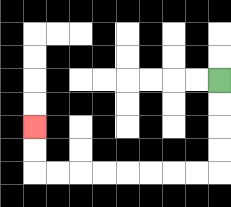{'start': '[9, 3]', 'end': '[1, 5]', 'path_directions': 'D,D,D,D,L,L,L,L,L,L,L,L,U,U', 'path_coordinates': '[[9, 3], [9, 4], [9, 5], [9, 6], [9, 7], [8, 7], [7, 7], [6, 7], [5, 7], [4, 7], [3, 7], [2, 7], [1, 7], [1, 6], [1, 5]]'}